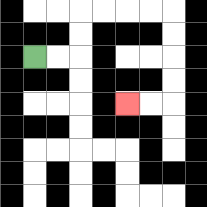{'start': '[1, 2]', 'end': '[5, 4]', 'path_directions': 'R,R,U,U,R,R,R,R,D,D,D,D,L,L', 'path_coordinates': '[[1, 2], [2, 2], [3, 2], [3, 1], [3, 0], [4, 0], [5, 0], [6, 0], [7, 0], [7, 1], [7, 2], [7, 3], [7, 4], [6, 4], [5, 4]]'}